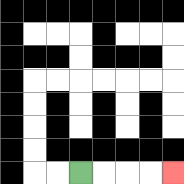{'start': '[3, 7]', 'end': '[7, 7]', 'path_directions': 'R,R,R,R', 'path_coordinates': '[[3, 7], [4, 7], [5, 7], [6, 7], [7, 7]]'}